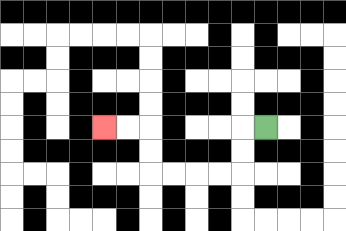{'start': '[11, 5]', 'end': '[4, 5]', 'path_directions': 'L,D,D,L,L,L,L,U,U,L,L', 'path_coordinates': '[[11, 5], [10, 5], [10, 6], [10, 7], [9, 7], [8, 7], [7, 7], [6, 7], [6, 6], [6, 5], [5, 5], [4, 5]]'}